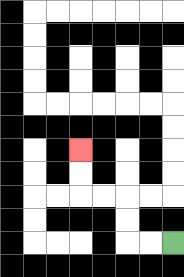{'start': '[7, 10]', 'end': '[3, 6]', 'path_directions': 'L,L,U,U,L,L,U,U', 'path_coordinates': '[[7, 10], [6, 10], [5, 10], [5, 9], [5, 8], [4, 8], [3, 8], [3, 7], [3, 6]]'}